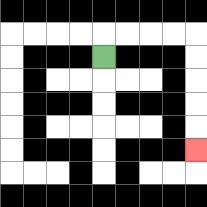{'start': '[4, 2]', 'end': '[8, 6]', 'path_directions': 'U,R,R,R,R,D,D,D,D,D', 'path_coordinates': '[[4, 2], [4, 1], [5, 1], [6, 1], [7, 1], [8, 1], [8, 2], [8, 3], [8, 4], [8, 5], [8, 6]]'}